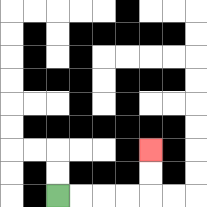{'start': '[2, 8]', 'end': '[6, 6]', 'path_directions': 'R,R,R,R,U,U', 'path_coordinates': '[[2, 8], [3, 8], [4, 8], [5, 8], [6, 8], [6, 7], [6, 6]]'}